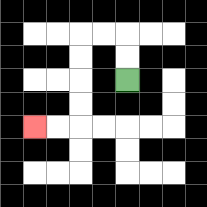{'start': '[5, 3]', 'end': '[1, 5]', 'path_directions': 'U,U,L,L,D,D,D,D,L,L', 'path_coordinates': '[[5, 3], [5, 2], [5, 1], [4, 1], [3, 1], [3, 2], [3, 3], [3, 4], [3, 5], [2, 5], [1, 5]]'}